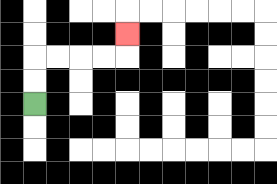{'start': '[1, 4]', 'end': '[5, 1]', 'path_directions': 'U,U,R,R,R,R,U', 'path_coordinates': '[[1, 4], [1, 3], [1, 2], [2, 2], [3, 2], [4, 2], [5, 2], [5, 1]]'}